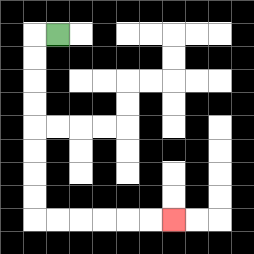{'start': '[2, 1]', 'end': '[7, 9]', 'path_directions': 'L,D,D,D,D,D,D,D,D,R,R,R,R,R,R', 'path_coordinates': '[[2, 1], [1, 1], [1, 2], [1, 3], [1, 4], [1, 5], [1, 6], [1, 7], [1, 8], [1, 9], [2, 9], [3, 9], [4, 9], [5, 9], [6, 9], [7, 9]]'}